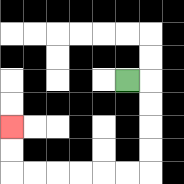{'start': '[5, 3]', 'end': '[0, 5]', 'path_directions': 'R,D,D,D,D,L,L,L,L,L,L,U,U', 'path_coordinates': '[[5, 3], [6, 3], [6, 4], [6, 5], [6, 6], [6, 7], [5, 7], [4, 7], [3, 7], [2, 7], [1, 7], [0, 7], [0, 6], [0, 5]]'}